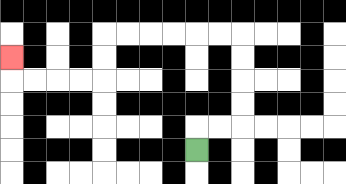{'start': '[8, 6]', 'end': '[0, 2]', 'path_directions': 'U,R,R,U,U,U,U,L,L,L,L,L,L,D,D,L,L,L,L,U', 'path_coordinates': '[[8, 6], [8, 5], [9, 5], [10, 5], [10, 4], [10, 3], [10, 2], [10, 1], [9, 1], [8, 1], [7, 1], [6, 1], [5, 1], [4, 1], [4, 2], [4, 3], [3, 3], [2, 3], [1, 3], [0, 3], [0, 2]]'}